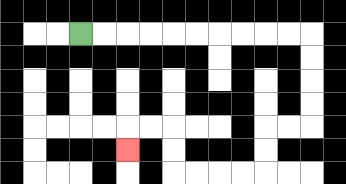{'start': '[3, 1]', 'end': '[5, 6]', 'path_directions': 'R,R,R,R,R,R,R,R,R,R,D,D,D,D,L,L,D,D,L,L,L,L,U,U,L,L,D', 'path_coordinates': '[[3, 1], [4, 1], [5, 1], [6, 1], [7, 1], [8, 1], [9, 1], [10, 1], [11, 1], [12, 1], [13, 1], [13, 2], [13, 3], [13, 4], [13, 5], [12, 5], [11, 5], [11, 6], [11, 7], [10, 7], [9, 7], [8, 7], [7, 7], [7, 6], [7, 5], [6, 5], [5, 5], [5, 6]]'}